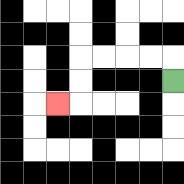{'start': '[7, 3]', 'end': '[2, 4]', 'path_directions': 'U,L,L,L,L,D,D,L', 'path_coordinates': '[[7, 3], [7, 2], [6, 2], [5, 2], [4, 2], [3, 2], [3, 3], [3, 4], [2, 4]]'}